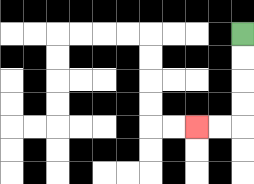{'start': '[10, 1]', 'end': '[8, 5]', 'path_directions': 'D,D,D,D,L,L', 'path_coordinates': '[[10, 1], [10, 2], [10, 3], [10, 4], [10, 5], [9, 5], [8, 5]]'}